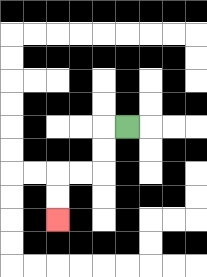{'start': '[5, 5]', 'end': '[2, 9]', 'path_directions': 'L,D,D,L,L,D,D', 'path_coordinates': '[[5, 5], [4, 5], [4, 6], [4, 7], [3, 7], [2, 7], [2, 8], [2, 9]]'}